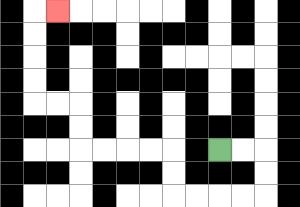{'start': '[9, 6]', 'end': '[2, 0]', 'path_directions': 'R,R,D,D,L,L,L,L,U,U,L,L,L,L,U,U,L,L,U,U,U,U,R', 'path_coordinates': '[[9, 6], [10, 6], [11, 6], [11, 7], [11, 8], [10, 8], [9, 8], [8, 8], [7, 8], [7, 7], [7, 6], [6, 6], [5, 6], [4, 6], [3, 6], [3, 5], [3, 4], [2, 4], [1, 4], [1, 3], [1, 2], [1, 1], [1, 0], [2, 0]]'}